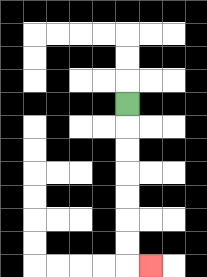{'start': '[5, 4]', 'end': '[6, 11]', 'path_directions': 'D,D,D,D,D,D,D,R', 'path_coordinates': '[[5, 4], [5, 5], [5, 6], [5, 7], [5, 8], [5, 9], [5, 10], [5, 11], [6, 11]]'}